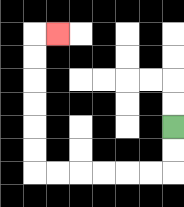{'start': '[7, 5]', 'end': '[2, 1]', 'path_directions': 'D,D,L,L,L,L,L,L,U,U,U,U,U,U,R', 'path_coordinates': '[[7, 5], [7, 6], [7, 7], [6, 7], [5, 7], [4, 7], [3, 7], [2, 7], [1, 7], [1, 6], [1, 5], [1, 4], [1, 3], [1, 2], [1, 1], [2, 1]]'}